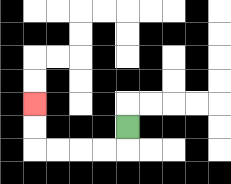{'start': '[5, 5]', 'end': '[1, 4]', 'path_directions': 'D,L,L,L,L,U,U', 'path_coordinates': '[[5, 5], [5, 6], [4, 6], [3, 6], [2, 6], [1, 6], [1, 5], [1, 4]]'}